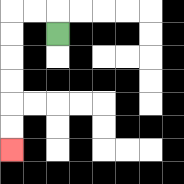{'start': '[2, 1]', 'end': '[0, 6]', 'path_directions': 'U,L,L,D,D,D,D,D,D', 'path_coordinates': '[[2, 1], [2, 0], [1, 0], [0, 0], [0, 1], [0, 2], [0, 3], [0, 4], [0, 5], [0, 6]]'}